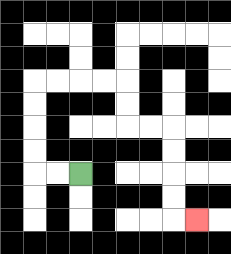{'start': '[3, 7]', 'end': '[8, 9]', 'path_directions': 'L,L,U,U,U,U,R,R,R,R,D,D,R,R,D,D,D,D,R', 'path_coordinates': '[[3, 7], [2, 7], [1, 7], [1, 6], [1, 5], [1, 4], [1, 3], [2, 3], [3, 3], [4, 3], [5, 3], [5, 4], [5, 5], [6, 5], [7, 5], [7, 6], [7, 7], [7, 8], [7, 9], [8, 9]]'}